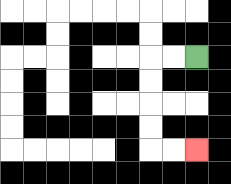{'start': '[8, 2]', 'end': '[8, 6]', 'path_directions': 'L,L,D,D,D,D,R,R', 'path_coordinates': '[[8, 2], [7, 2], [6, 2], [6, 3], [6, 4], [6, 5], [6, 6], [7, 6], [8, 6]]'}